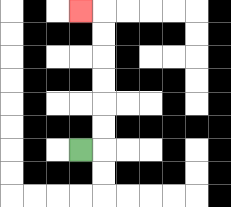{'start': '[3, 6]', 'end': '[3, 0]', 'path_directions': 'R,U,U,U,U,U,U,L', 'path_coordinates': '[[3, 6], [4, 6], [4, 5], [4, 4], [4, 3], [4, 2], [4, 1], [4, 0], [3, 0]]'}